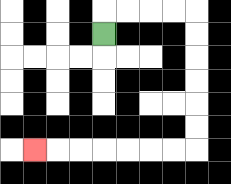{'start': '[4, 1]', 'end': '[1, 6]', 'path_directions': 'U,R,R,R,R,D,D,D,D,D,D,L,L,L,L,L,L,L', 'path_coordinates': '[[4, 1], [4, 0], [5, 0], [6, 0], [7, 0], [8, 0], [8, 1], [8, 2], [8, 3], [8, 4], [8, 5], [8, 6], [7, 6], [6, 6], [5, 6], [4, 6], [3, 6], [2, 6], [1, 6]]'}